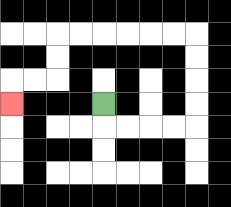{'start': '[4, 4]', 'end': '[0, 4]', 'path_directions': 'D,R,R,R,R,U,U,U,U,L,L,L,L,L,L,D,D,L,L,D', 'path_coordinates': '[[4, 4], [4, 5], [5, 5], [6, 5], [7, 5], [8, 5], [8, 4], [8, 3], [8, 2], [8, 1], [7, 1], [6, 1], [5, 1], [4, 1], [3, 1], [2, 1], [2, 2], [2, 3], [1, 3], [0, 3], [0, 4]]'}